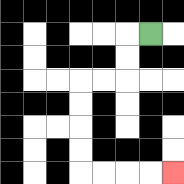{'start': '[6, 1]', 'end': '[7, 7]', 'path_directions': 'L,D,D,L,L,D,D,D,D,R,R,R,R', 'path_coordinates': '[[6, 1], [5, 1], [5, 2], [5, 3], [4, 3], [3, 3], [3, 4], [3, 5], [3, 6], [3, 7], [4, 7], [5, 7], [6, 7], [7, 7]]'}